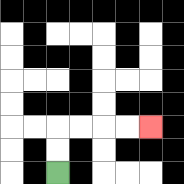{'start': '[2, 7]', 'end': '[6, 5]', 'path_directions': 'U,U,R,R,R,R', 'path_coordinates': '[[2, 7], [2, 6], [2, 5], [3, 5], [4, 5], [5, 5], [6, 5]]'}